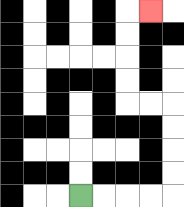{'start': '[3, 8]', 'end': '[6, 0]', 'path_directions': 'R,R,R,R,U,U,U,U,L,L,U,U,U,U,R', 'path_coordinates': '[[3, 8], [4, 8], [5, 8], [6, 8], [7, 8], [7, 7], [7, 6], [7, 5], [7, 4], [6, 4], [5, 4], [5, 3], [5, 2], [5, 1], [5, 0], [6, 0]]'}